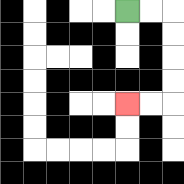{'start': '[5, 0]', 'end': '[5, 4]', 'path_directions': 'R,R,D,D,D,D,L,L', 'path_coordinates': '[[5, 0], [6, 0], [7, 0], [7, 1], [7, 2], [7, 3], [7, 4], [6, 4], [5, 4]]'}